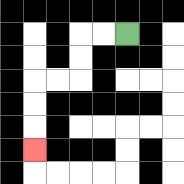{'start': '[5, 1]', 'end': '[1, 6]', 'path_directions': 'L,L,D,D,L,L,D,D,D', 'path_coordinates': '[[5, 1], [4, 1], [3, 1], [3, 2], [3, 3], [2, 3], [1, 3], [1, 4], [1, 5], [1, 6]]'}